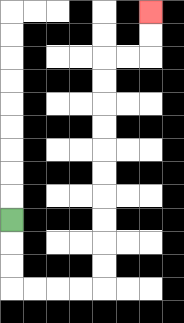{'start': '[0, 9]', 'end': '[6, 0]', 'path_directions': 'D,D,D,R,R,R,R,U,U,U,U,U,U,U,U,U,U,R,R,U,U', 'path_coordinates': '[[0, 9], [0, 10], [0, 11], [0, 12], [1, 12], [2, 12], [3, 12], [4, 12], [4, 11], [4, 10], [4, 9], [4, 8], [4, 7], [4, 6], [4, 5], [4, 4], [4, 3], [4, 2], [5, 2], [6, 2], [6, 1], [6, 0]]'}